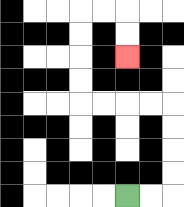{'start': '[5, 8]', 'end': '[5, 2]', 'path_directions': 'R,R,U,U,U,U,L,L,L,L,U,U,U,U,R,R,D,D', 'path_coordinates': '[[5, 8], [6, 8], [7, 8], [7, 7], [7, 6], [7, 5], [7, 4], [6, 4], [5, 4], [4, 4], [3, 4], [3, 3], [3, 2], [3, 1], [3, 0], [4, 0], [5, 0], [5, 1], [5, 2]]'}